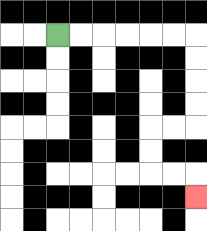{'start': '[2, 1]', 'end': '[8, 8]', 'path_directions': 'R,R,R,R,R,R,D,D,D,D,L,L,D,D,R,R,D', 'path_coordinates': '[[2, 1], [3, 1], [4, 1], [5, 1], [6, 1], [7, 1], [8, 1], [8, 2], [8, 3], [8, 4], [8, 5], [7, 5], [6, 5], [6, 6], [6, 7], [7, 7], [8, 7], [8, 8]]'}